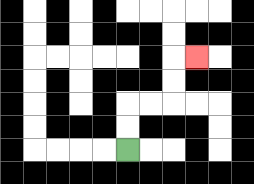{'start': '[5, 6]', 'end': '[8, 2]', 'path_directions': 'U,U,R,R,U,U,R', 'path_coordinates': '[[5, 6], [5, 5], [5, 4], [6, 4], [7, 4], [7, 3], [7, 2], [8, 2]]'}